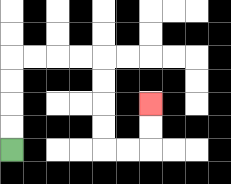{'start': '[0, 6]', 'end': '[6, 4]', 'path_directions': 'U,U,U,U,R,R,R,R,D,D,D,D,R,R,U,U', 'path_coordinates': '[[0, 6], [0, 5], [0, 4], [0, 3], [0, 2], [1, 2], [2, 2], [3, 2], [4, 2], [4, 3], [4, 4], [4, 5], [4, 6], [5, 6], [6, 6], [6, 5], [6, 4]]'}